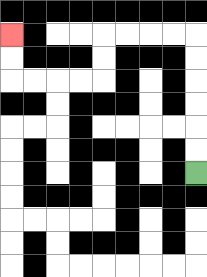{'start': '[8, 7]', 'end': '[0, 1]', 'path_directions': 'U,U,U,U,U,U,L,L,L,L,D,D,L,L,L,L,U,U', 'path_coordinates': '[[8, 7], [8, 6], [8, 5], [8, 4], [8, 3], [8, 2], [8, 1], [7, 1], [6, 1], [5, 1], [4, 1], [4, 2], [4, 3], [3, 3], [2, 3], [1, 3], [0, 3], [0, 2], [0, 1]]'}